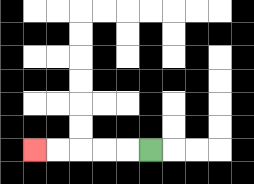{'start': '[6, 6]', 'end': '[1, 6]', 'path_directions': 'L,L,L,L,L', 'path_coordinates': '[[6, 6], [5, 6], [4, 6], [3, 6], [2, 6], [1, 6]]'}